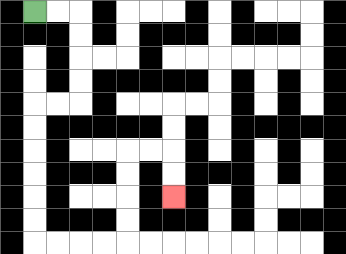{'start': '[1, 0]', 'end': '[7, 8]', 'path_directions': 'R,R,D,D,D,D,L,L,D,D,D,D,D,D,R,R,R,R,U,U,U,U,R,R,D,D', 'path_coordinates': '[[1, 0], [2, 0], [3, 0], [3, 1], [3, 2], [3, 3], [3, 4], [2, 4], [1, 4], [1, 5], [1, 6], [1, 7], [1, 8], [1, 9], [1, 10], [2, 10], [3, 10], [4, 10], [5, 10], [5, 9], [5, 8], [5, 7], [5, 6], [6, 6], [7, 6], [7, 7], [7, 8]]'}